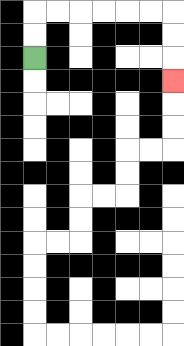{'start': '[1, 2]', 'end': '[7, 3]', 'path_directions': 'U,U,R,R,R,R,R,R,D,D,D', 'path_coordinates': '[[1, 2], [1, 1], [1, 0], [2, 0], [3, 0], [4, 0], [5, 0], [6, 0], [7, 0], [7, 1], [7, 2], [7, 3]]'}